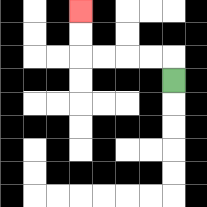{'start': '[7, 3]', 'end': '[3, 0]', 'path_directions': 'U,L,L,L,L,U,U', 'path_coordinates': '[[7, 3], [7, 2], [6, 2], [5, 2], [4, 2], [3, 2], [3, 1], [3, 0]]'}